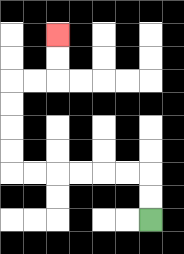{'start': '[6, 9]', 'end': '[2, 1]', 'path_directions': 'U,U,L,L,L,L,L,L,U,U,U,U,R,R,U,U', 'path_coordinates': '[[6, 9], [6, 8], [6, 7], [5, 7], [4, 7], [3, 7], [2, 7], [1, 7], [0, 7], [0, 6], [0, 5], [0, 4], [0, 3], [1, 3], [2, 3], [2, 2], [2, 1]]'}